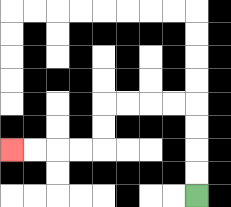{'start': '[8, 8]', 'end': '[0, 6]', 'path_directions': 'U,U,U,U,L,L,L,L,D,D,L,L,L,L', 'path_coordinates': '[[8, 8], [8, 7], [8, 6], [8, 5], [8, 4], [7, 4], [6, 4], [5, 4], [4, 4], [4, 5], [4, 6], [3, 6], [2, 6], [1, 6], [0, 6]]'}